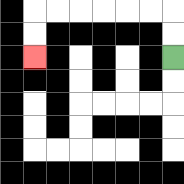{'start': '[7, 2]', 'end': '[1, 2]', 'path_directions': 'U,U,L,L,L,L,L,L,D,D', 'path_coordinates': '[[7, 2], [7, 1], [7, 0], [6, 0], [5, 0], [4, 0], [3, 0], [2, 0], [1, 0], [1, 1], [1, 2]]'}